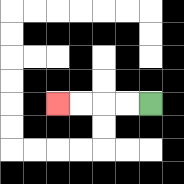{'start': '[6, 4]', 'end': '[2, 4]', 'path_directions': 'L,L,L,L', 'path_coordinates': '[[6, 4], [5, 4], [4, 4], [3, 4], [2, 4]]'}